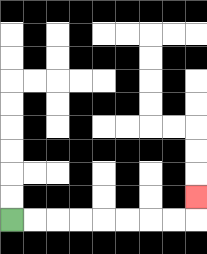{'start': '[0, 9]', 'end': '[8, 8]', 'path_directions': 'R,R,R,R,R,R,R,R,U', 'path_coordinates': '[[0, 9], [1, 9], [2, 9], [3, 9], [4, 9], [5, 9], [6, 9], [7, 9], [8, 9], [8, 8]]'}